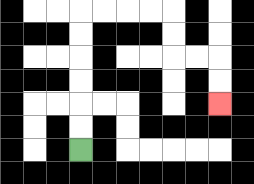{'start': '[3, 6]', 'end': '[9, 4]', 'path_directions': 'U,U,U,U,U,U,R,R,R,R,D,D,R,R,D,D', 'path_coordinates': '[[3, 6], [3, 5], [3, 4], [3, 3], [3, 2], [3, 1], [3, 0], [4, 0], [5, 0], [6, 0], [7, 0], [7, 1], [7, 2], [8, 2], [9, 2], [9, 3], [9, 4]]'}